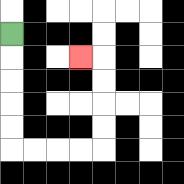{'start': '[0, 1]', 'end': '[3, 2]', 'path_directions': 'D,D,D,D,D,R,R,R,R,U,U,U,U,L', 'path_coordinates': '[[0, 1], [0, 2], [0, 3], [0, 4], [0, 5], [0, 6], [1, 6], [2, 6], [3, 6], [4, 6], [4, 5], [4, 4], [4, 3], [4, 2], [3, 2]]'}